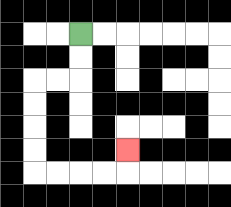{'start': '[3, 1]', 'end': '[5, 6]', 'path_directions': 'D,D,L,L,D,D,D,D,R,R,R,R,U', 'path_coordinates': '[[3, 1], [3, 2], [3, 3], [2, 3], [1, 3], [1, 4], [1, 5], [1, 6], [1, 7], [2, 7], [3, 7], [4, 7], [5, 7], [5, 6]]'}